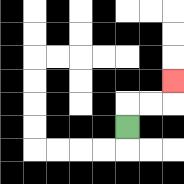{'start': '[5, 5]', 'end': '[7, 3]', 'path_directions': 'U,R,R,U', 'path_coordinates': '[[5, 5], [5, 4], [6, 4], [7, 4], [7, 3]]'}